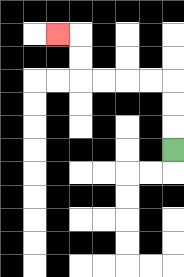{'start': '[7, 6]', 'end': '[2, 1]', 'path_directions': 'U,U,U,L,L,L,L,U,U,L', 'path_coordinates': '[[7, 6], [7, 5], [7, 4], [7, 3], [6, 3], [5, 3], [4, 3], [3, 3], [3, 2], [3, 1], [2, 1]]'}